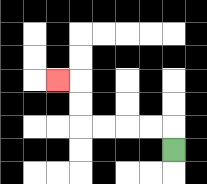{'start': '[7, 6]', 'end': '[2, 3]', 'path_directions': 'U,L,L,L,L,U,U,L', 'path_coordinates': '[[7, 6], [7, 5], [6, 5], [5, 5], [4, 5], [3, 5], [3, 4], [3, 3], [2, 3]]'}